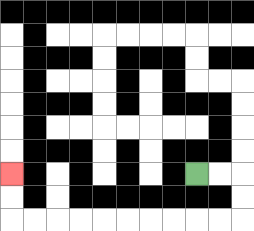{'start': '[8, 7]', 'end': '[0, 7]', 'path_directions': 'R,R,D,D,L,L,L,L,L,L,L,L,L,L,U,U', 'path_coordinates': '[[8, 7], [9, 7], [10, 7], [10, 8], [10, 9], [9, 9], [8, 9], [7, 9], [6, 9], [5, 9], [4, 9], [3, 9], [2, 9], [1, 9], [0, 9], [0, 8], [0, 7]]'}